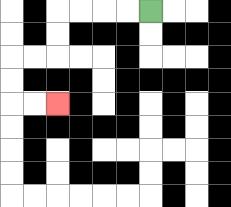{'start': '[6, 0]', 'end': '[2, 4]', 'path_directions': 'L,L,L,L,D,D,L,L,D,D,R,R', 'path_coordinates': '[[6, 0], [5, 0], [4, 0], [3, 0], [2, 0], [2, 1], [2, 2], [1, 2], [0, 2], [0, 3], [0, 4], [1, 4], [2, 4]]'}